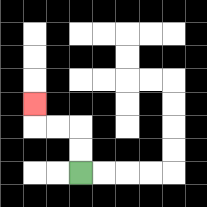{'start': '[3, 7]', 'end': '[1, 4]', 'path_directions': 'U,U,L,L,U', 'path_coordinates': '[[3, 7], [3, 6], [3, 5], [2, 5], [1, 5], [1, 4]]'}